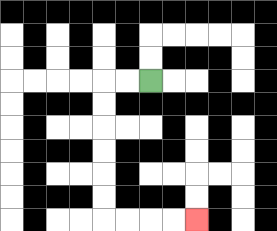{'start': '[6, 3]', 'end': '[8, 9]', 'path_directions': 'L,L,D,D,D,D,D,D,R,R,R,R', 'path_coordinates': '[[6, 3], [5, 3], [4, 3], [4, 4], [4, 5], [4, 6], [4, 7], [4, 8], [4, 9], [5, 9], [6, 9], [7, 9], [8, 9]]'}